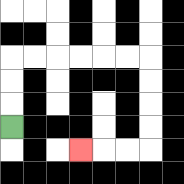{'start': '[0, 5]', 'end': '[3, 6]', 'path_directions': 'U,U,U,R,R,R,R,R,R,D,D,D,D,L,L,L', 'path_coordinates': '[[0, 5], [0, 4], [0, 3], [0, 2], [1, 2], [2, 2], [3, 2], [4, 2], [5, 2], [6, 2], [6, 3], [6, 4], [6, 5], [6, 6], [5, 6], [4, 6], [3, 6]]'}